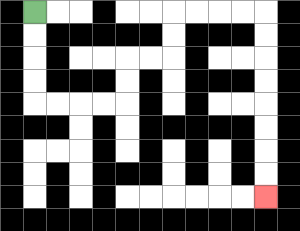{'start': '[1, 0]', 'end': '[11, 8]', 'path_directions': 'D,D,D,D,R,R,R,R,U,U,R,R,U,U,R,R,R,R,D,D,D,D,D,D,D,D', 'path_coordinates': '[[1, 0], [1, 1], [1, 2], [1, 3], [1, 4], [2, 4], [3, 4], [4, 4], [5, 4], [5, 3], [5, 2], [6, 2], [7, 2], [7, 1], [7, 0], [8, 0], [9, 0], [10, 0], [11, 0], [11, 1], [11, 2], [11, 3], [11, 4], [11, 5], [11, 6], [11, 7], [11, 8]]'}